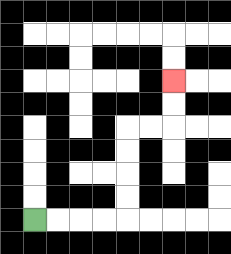{'start': '[1, 9]', 'end': '[7, 3]', 'path_directions': 'R,R,R,R,U,U,U,U,R,R,U,U', 'path_coordinates': '[[1, 9], [2, 9], [3, 9], [4, 9], [5, 9], [5, 8], [5, 7], [5, 6], [5, 5], [6, 5], [7, 5], [7, 4], [7, 3]]'}